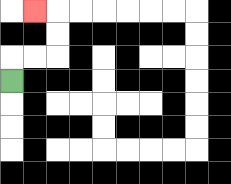{'start': '[0, 3]', 'end': '[1, 0]', 'path_directions': 'U,R,R,U,U,L', 'path_coordinates': '[[0, 3], [0, 2], [1, 2], [2, 2], [2, 1], [2, 0], [1, 0]]'}